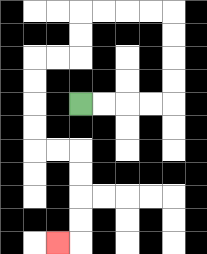{'start': '[3, 4]', 'end': '[2, 10]', 'path_directions': 'R,R,R,R,U,U,U,U,L,L,L,L,D,D,L,L,D,D,D,D,R,R,D,D,D,D,L', 'path_coordinates': '[[3, 4], [4, 4], [5, 4], [6, 4], [7, 4], [7, 3], [7, 2], [7, 1], [7, 0], [6, 0], [5, 0], [4, 0], [3, 0], [3, 1], [3, 2], [2, 2], [1, 2], [1, 3], [1, 4], [1, 5], [1, 6], [2, 6], [3, 6], [3, 7], [3, 8], [3, 9], [3, 10], [2, 10]]'}